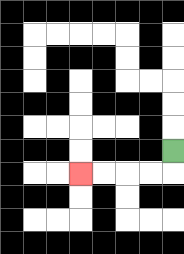{'start': '[7, 6]', 'end': '[3, 7]', 'path_directions': 'D,L,L,L,L', 'path_coordinates': '[[7, 6], [7, 7], [6, 7], [5, 7], [4, 7], [3, 7]]'}